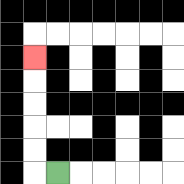{'start': '[2, 7]', 'end': '[1, 2]', 'path_directions': 'L,U,U,U,U,U', 'path_coordinates': '[[2, 7], [1, 7], [1, 6], [1, 5], [1, 4], [1, 3], [1, 2]]'}